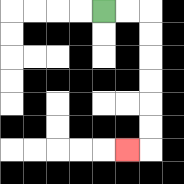{'start': '[4, 0]', 'end': '[5, 6]', 'path_directions': 'R,R,D,D,D,D,D,D,L', 'path_coordinates': '[[4, 0], [5, 0], [6, 0], [6, 1], [6, 2], [6, 3], [6, 4], [6, 5], [6, 6], [5, 6]]'}